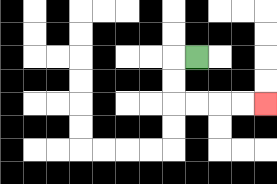{'start': '[8, 2]', 'end': '[11, 4]', 'path_directions': 'L,D,D,R,R,R,R', 'path_coordinates': '[[8, 2], [7, 2], [7, 3], [7, 4], [8, 4], [9, 4], [10, 4], [11, 4]]'}